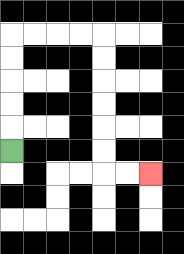{'start': '[0, 6]', 'end': '[6, 7]', 'path_directions': 'U,U,U,U,U,R,R,R,R,D,D,D,D,D,D,R,R', 'path_coordinates': '[[0, 6], [0, 5], [0, 4], [0, 3], [0, 2], [0, 1], [1, 1], [2, 1], [3, 1], [4, 1], [4, 2], [4, 3], [4, 4], [4, 5], [4, 6], [4, 7], [5, 7], [6, 7]]'}